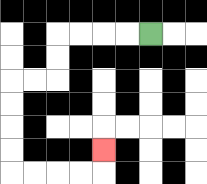{'start': '[6, 1]', 'end': '[4, 6]', 'path_directions': 'L,L,L,L,D,D,L,L,D,D,D,D,R,R,R,R,U', 'path_coordinates': '[[6, 1], [5, 1], [4, 1], [3, 1], [2, 1], [2, 2], [2, 3], [1, 3], [0, 3], [0, 4], [0, 5], [0, 6], [0, 7], [1, 7], [2, 7], [3, 7], [4, 7], [4, 6]]'}